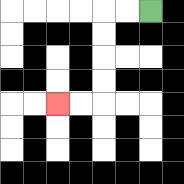{'start': '[6, 0]', 'end': '[2, 4]', 'path_directions': 'L,L,D,D,D,D,L,L', 'path_coordinates': '[[6, 0], [5, 0], [4, 0], [4, 1], [4, 2], [4, 3], [4, 4], [3, 4], [2, 4]]'}